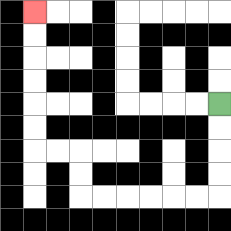{'start': '[9, 4]', 'end': '[1, 0]', 'path_directions': 'D,D,D,D,L,L,L,L,L,L,U,U,L,L,U,U,U,U,U,U', 'path_coordinates': '[[9, 4], [9, 5], [9, 6], [9, 7], [9, 8], [8, 8], [7, 8], [6, 8], [5, 8], [4, 8], [3, 8], [3, 7], [3, 6], [2, 6], [1, 6], [1, 5], [1, 4], [1, 3], [1, 2], [1, 1], [1, 0]]'}